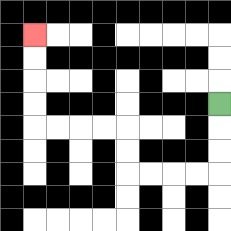{'start': '[9, 4]', 'end': '[1, 1]', 'path_directions': 'D,D,D,L,L,L,L,U,U,L,L,L,L,U,U,U,U', 'path_coordinates': '[[9, 4], [9, 5], [9, 6], [9, 7], [8, 7], [7, 7], [6, 7], [5, 7], [5, 6], [5, 5], [4, 5], [3, 5], [2, 5], [1, 5], [1, 4], [1, 3], [1, 2], [1, 1]]'}